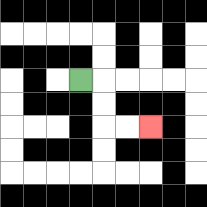{'start': '[3, 3]', 'end': '[6, 5]', 'path_directions': 'R,D,D,R,R', 'path_coordinates': '[[3, 3], [4, 3], [4, 4], [4, 5], [5, 5], [6, 5]]'}